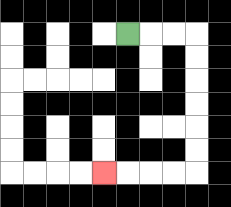{'start': '[5, 1]', 'end': '[4, 7]', 'path_directions': 'R,R,R,D,D,D,D,D,D,L,L,L,L', 'path_coordinates': '[[5, 1], [6, 1], [7, 1], [8, 1], [8, 2], [8, 3], [8, 4], [8, 5], [8, 6], [8, 7], [7, 7], [6, 7], [5, 7], [4, 7]]'}